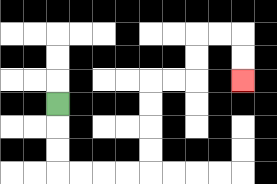{'start': '[2, 4]', 'end': '[10, 3]', 'path_directions': 'D,D,D,R,R,R,R,U,U,U,U,R,R,U,U,R,R,D,D', 'path_coordinates': '[[2, 4], [2, 5], [2, 6], [2, 7], [3, 7], [4, 7], [5, 7], [6, 7], [6, 6], [6, 5], [6, 4], [6, 3], [7, 3], [8, 3], [8, 2], [8, 1], [9, 1], [10, 1], [10, 2], [10, 3]]'}